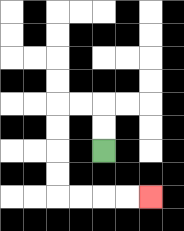{'start': '[4, 6]', 'end': '[6, 8]', 'path_directions': 'U,U,L,L,D,D,D,D,R,R,R,R', 'path_coordinates': '[[4, 6], [4, 5], [4, 4], [3, 4], [2, 4], [2, 5], [2, 6], [2, 7], [2, 8], [3, 8], [4, 8], [5, 8], [6, 8]]'}